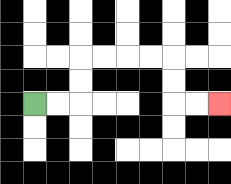{'start': '[1, 4]', 'end': '[9, 4]', 'path_directions': 'R,R,U,U,R,R,R,R,D,D,R,R', 'path_coordinates': '[[1, 4], [2, 4], [3, 4], [3, 3], [3, 2], [4, 2], [5, 2], [6, 2], [7, 2], [7, 3], [7, 4], [8, 4], [9, 4]]'}